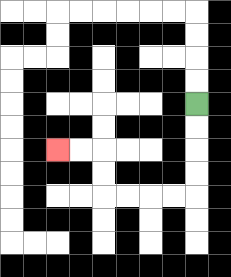{'start': '[8, 4]', 'end': '[2, 6]', 'path_directions': 'D,D,D,D,L,L,L,L,U,U,L,L', 'path_coordinates': '[[8, 4], [8, 5], [8, 6], [8, 7], [8, 8], [7, 8], [6, 8], [5, 8], [4, 8], [4, 7], [4, 6], [3, 6], [2, 6]]'}